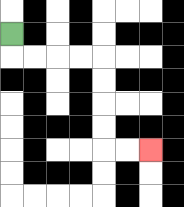{'start': '[0, 1]', 'end': '[6, 6]', 'path_directions': 'D,R,R,R,R,D,D,D,D,R,R', 'path_coordinates': '[[0, 1], [0, 2], [1, 2], [2, 2], [3, 2], [4, 2], [4, 3], [4, 4], [4, 5], [4, 6], [5, 6], [6, 6]]'}